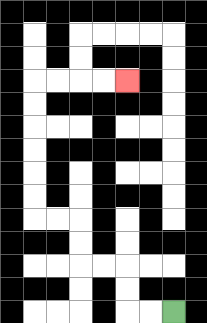{'start': '[7, 13]', 'end': '[5, 3]', 'path_directions': 'L,L,U,U,L,L,U,U,L,L,U,U,U,U,U,U,R,R,R,R', 'path_coordinates': '[[7, 13], [6, 13], [5, 13], [5, 12], [5, 11], [4, 11], [3, 11], [3, 10], [3, 9], [2, 9], [1, 9], [1, 8], [1, 7], [1, 6], [1, 5], [1, 4], [1, 3], [2, 3], [3, 3], [4, 3], [5, 3]]'}